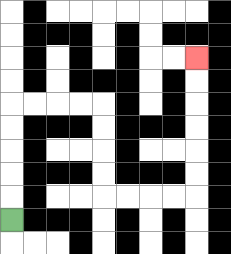{'start': '[0, 9]', 'end': '[8, 2]', 'path_directions': 'U,U,U,U,U,R,R,R,R,D,D,D,D,R,R,R,R,U,U,U,U,U,U', 'path_coordinates': '[[0, 9], [0, 8], [0, 7], [0, 6], [0, 5], [0, 4], [1, 4], [2, 4], [3, 4], [4, 4], [4, 5], [4, 6], [4, 7], [4, 8], [5, 8], [6, 8], [7, 8], [8, 8], [8, 7], [8, 6], [8, 5], [8, 4], [8, 3], [8, 2]]'}